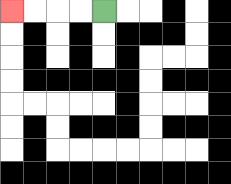{'start': '[4, 0]', 'end': '[0, 0]', 'path_directions': 'L,L,L,L', 'path_coordinates': '[[4, 0], [3, 0], [2, 0], [1, 0], [0, 0]]'}